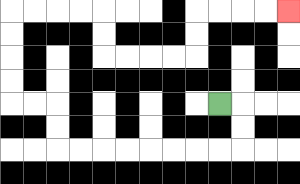{'start': '[9, 4]', 'end': '[12, 0]', 'path_directions': 'R,D,D,L,L,L,L,L,L,L,L,U,U,L,L,U,U,U,U,R,R,R,R,D,D,R,R,R,R,U,U,R,R,R,R', 'path_coordinates': '[[9, 4], [10, 4], [10, 5], [10, 6], [9, 6], [8, 6], [7, 6], [6, 6], [5, 6], [4, 6], [3, 6], [2, 6], [2, 5], [2, 4], [1, 4], [0, 4], [0, 3], [0, 2], [0, 1], [0, 0], [1, 0], [2, 0], [3, 0], [4, 0], [4, 1], [4, 2], [5, 2], [6, 2], [7, 2], [8, 2], [8, 1], [8, 0], [9, 0], [10, 0], [11, 0], [12, 0]]'}